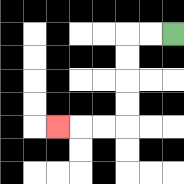{'start': '[7, 1]', 'end': '[2, 5]', 'path_directions': 'L,L,D,D,D,D,L,L,L', 'path_coordinates': '[[7, 1], [6, 1], [5, 1], [5, 2], [5, 3], [5, 4], [5, 5], [4, 5], [3, 5], [2, 5]]'}